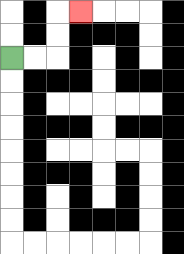{'start': '[0, 2]', 'end': '[3, 0]', 'path_directions': 'R,R,U,U,R', 'path_coordinates': '[[0, 2], [1, 2], [2, 2], [2, 1], [2, 0], [3, 0]]'}